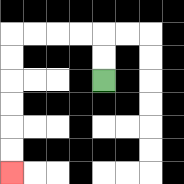{'start': '[4, 3]', 'end': '[0, 7]', 'path_directions': 'U,U,L,L,L,L,D,D,D,D,D,D', 'path_coordinates': '[[4, 3], [4, 2], [4, 1], [3, 1], [2, 1], [1, 1], [0, 1], [0, 2], [0, 3], [0, 4], [0, 5], [0, 6], [0, 7]]'}